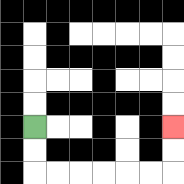{'start': '[1, 5]', 'end': '[7, 5]', 'path_directions': 'D,D,R,R,R,R,R,R,U,U', 'path_coordinates': '[[1, 5], [1, 6], [1, 7], [2, 7], [3, 7], [4, 7], [5, 7], [6, 7], [7, 7], [7, 6], [7, 5]]'}